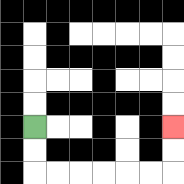{'start': '[1, 5]', 'end': '[7, 5]', 'path_directions': 'D,D,R,R,R,R,R,R,U,U', 'path_coordinates': '[[1, 5], [1, 6], [1, 7], [2, 7], [3, 7], [4, 7], [5, 7], [6, 7], [7, 7], [7, 6], [7, 5]]'}